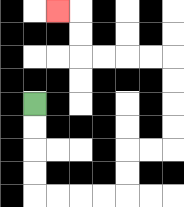{'start': '[1, 4]', 'end': '[2, 0]', 'path_directions': 'D,D,D,D,R,R,R,R,U,U,R,R,U,U,U,U,L,L,L,L,U,U,L', 'path_coordinates': '[[1, 4], [1, 5], [1, 6], [1, 7], [1, 8], [2, 8], [3, 8], [4, 8], [5, 8], [5, 7], [5, 6], [6, 6], [7, 6], [7, 5], [7, 4], [7, 3], [7, 2], [6, 2], [5, 2], [4, 2], [3, 2], [3, 1], [3, 0], [2, 0]]'}